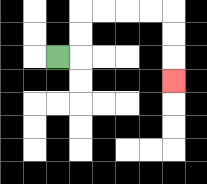{'start': '[2, 2]', 'end': '[7, 3]', 'path_directions': 'R,U,U,R,R,R,R,D,D,D', 'path_coordinates': '[[2, 2], [3, 2], [3, 1], [3, 0], [4, 0], [5, 0], [6, 0], [7, 0], [7, 1], [7, 2], [7, 3]]'}